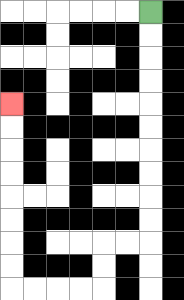{'start': '[6, 0]', 'end': '[0, 4]', 'path_directions': 'D,D,D,D,D,D,D,D,D,D,L,L,D,D,L,L,L,L,U,U,U,U,U,U,U,U', 'path_coordinates': '[[6, 0], [6, 1], [6, 2], [6, 3], [6, 4], [6, 5], [6, 6], [6, 7], [6, 8], [6, 9], [6, 10], [5, 10], [4, 10], [4, 11], [4, 12], [3, 12], [2, 12], [1, 12], [0, 12], [0, 11], [0, 10], [0, 9], [0, 8], [0, 7], [0, 6], [0, 5], [0, 4]]'}